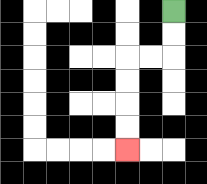{'start': '[7, 0]', 'end': '[5, 6]', 'path_directions': 'D,D,L,L,D,D,D,D', 'path_coordinates': '[[7, 0], [7, 1], [7, 2], [6, 2], [5, 2], [5, 3], [5, 4], [5, 5], [5, 6]]'}